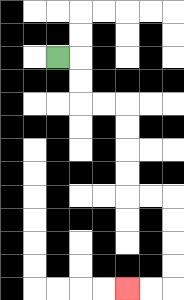{'start': '[2, 2]', 'end': '[5, 12]', 'path_directions': 'R,D,D,R,R,D,D,D,D,R,R,D,D,D,D,L,L', 'path_coordinates': '[[2, 2], [3, 2], [3, 3], [3, 4], [4, 4], [5, 4], [5, 5], [5, 6], [5, 7], [5, 8], [6, 8], [7, 8], [7, 9], [7, 10], [7, 11], [7, 12], [6, 12], [5, 12]]'}